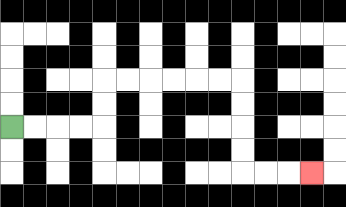{'start': '[0, 5]', 'end': '[13, 7]', 'path_directions': 'R,R,R,R,U,U,R,R,R,R,R,R,D,D,D,D,R,R,R', 'path_coordinates': '[[0, 5], [1, 5], [2, 5], [3, 5], [4, 5], [4, 4], [4, 3], [5, 3], [6, 3], [7, 3], [8, 3], [9, 3], [10, 3], [10, 4], [10, 5], [10, 6], [10, 7], [11, 7], [12, 7], [13, 7]]'}